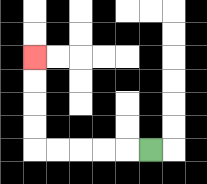{'start': '[6, 6]', 'end': '[1, 2]', 'path_directions': 'L,L,L,L,L,U,U,U,U', 'path_coordinates': '[[6, 6], [5, 6], [4, 6], [3, 6], [2, 6], [1, 6], [1, 5], [1, 4], [1, 3], [1, 2]]'}